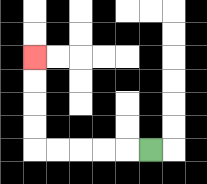{'start': '[6, 6]', 'end': '[1, 2]', 'path_directions': 'L,L,L,L,L,U,U,U,U', 'path_coordinates': '[[6, 6], [5, 6], [4, 6], [3, 6], [2, 6], [1, 6], [1, 5], [1, 4], [1, 3], [1, 2]]'}